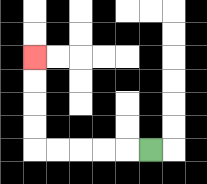{'start': '[6, 6]', 'end': '[1, 2]', 'path_directions': 'L,L,L,L,L,U,U,U,U', 'path_coordinates': '[[6, 6], [5, 6], [4, 6], [3, 6], [2, 6], [1, 6], [1, 5], [1, 4], [1, 3], [1, 2]]'}